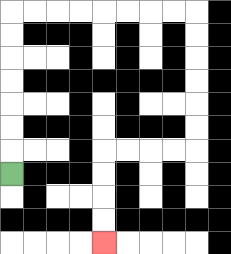{'start': '[0, 7]', 'end': '[4, 10]', 'path_directions': 'U,U,U,U,U,U,U,R,R,R,R,R,R,R,R,D,D,D,D,D,D,L,L,L,L,D,D,D,D', 'path_coordinates': '[[0, 7], [0, 6], [0, 5], [0, 4], [0, 3], [0, 2], [0, 1], [0, 0], [1, 0], [2, 0], [3, 0], [4, 0], [5, 0], [6, 0], [7, 0], [8, 0], [8, 1], [8, 2], [8, 3], [8, 4], [8, 5], [8, 6], [7, 6], [6, 6], [5, 6], [4, 6], [4, 7], [4, 8], [4, 9], [4, 10]]'}